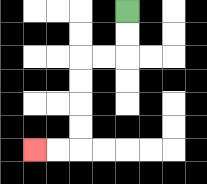{'start': '[5, 0]', 'end': '[1, 6]', 'path_directions': 'D,D,L,L,D,D,D,D,L,L', 'path_coordinates': '[[5, 0], [5, 1], [5, 2], [4, 2], [3, 2], [3, 3], [3, 4], [3, 5], [3, 6], [2, 6], [1, 6]]'}